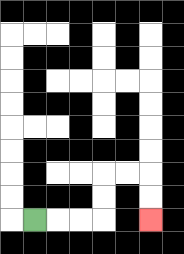{'start': '[1, 9]', 'end': '[6, 9]', 'path_directions': 'R,R,R,U,U,R,R,D,D', 'path_coordinates': '[[1, 9], [2, 9], [3, 9], [4, 9], [4, 8], [4, 7], [5, 7], [6, 7], [6, 8], [6, 9]]'}